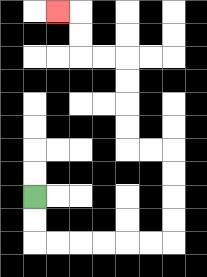{'start': '[1, 8]', 'end': '[2, 0]', 'path_directions': 'D,D,R,R,R,R,R,R,U,U,U,U,L,L,U,U,U,U,L,L,U,U,L', 'path_coordinates': '[[1, 8], [1, 9], [1, 10], [2, 10], [3, 10], [4, 10], [5, 10], [6, 10], [7, 10], [7, 9], [7, 8], [7, 7], [7, 6], [6, 6], [5, 6], [5, 5], [5, 4], [5, 3], [5, 2], [4, 2], [3, 2], [3, 1], [3, 0], [2, 0]]'}